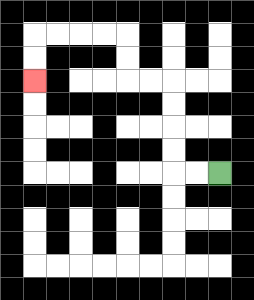{'start': '[9, 7]', 'end': '[1, 3]', 'path_directions': 'L,L,U,U,U,U,L,L,U,U,L,L,L,L,D,D', 'path_coordinates': '[[9, 7], [8, 7], [7, 7], [7, 6], [7, 5], [7, 4], [7, 3], [6, 3], [5, 3], [5, 2], [5, 1], [4, 1], [3, 1], [2, 1], [1, 1], [1, 2], [1, 3]]'}